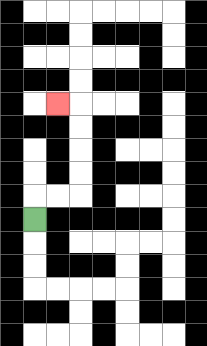{'start': '[1, 9]', 'end': '[2, 4]', 'path_directions': 'U,R,R,U,U,U,U,L', 'path_coordinates': '[[1, 9], [1, 8], [2, 8], [3, 8], [3, 7], [3, 6], [3, 5], [3, 4], [2, 4]]'}